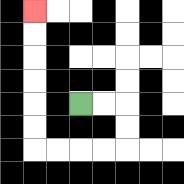{'start': '[3, 4]', 'end': '[1, 0]', 'path_directions': 'R,R,D,D,L,L,L,L,U,U,U,U,U,U', 'path_coordinates': '[[3, 4], [4, 4], [5, 4], [5, 5], [5, 6], [4, 6], [3, 6], [2, 6], [1, 6], [1, 5], [1, 4], [1, 3], [1, 2], [1, 1], [1, 0]]'}